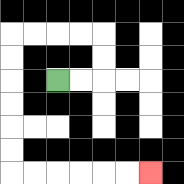{'start': '[2, 3]', 'end': '[6, 7]', 'path_directions': 'R,R,U,U,L,L,L,L,D,D,D,D,D,D,R,R,R,R,R,R', 'path_coordinates': '[[2, 3], [3, 3], [4, 3], [4, 2], [4, 1], [3, 1], [2, 1], [1, 1], [0, 1], [0, 2], [0, 3], [0, 4], [0, 5], [0, 6], [0, 7], [1, 7], [2, 7], [3, 7], [4, 7], [5, 7], [6, 7]]'}